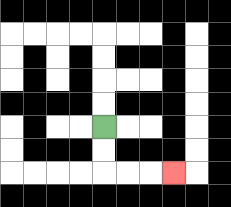{'start': '[4, 5]', 'end': '[7, 7]', 'path_directions': 'D,D,R,R,R', 'path_coordinates': '[[4, 5], [4, 6], [4, 7], [5, 7], [6, 7], [7, 7]]'}